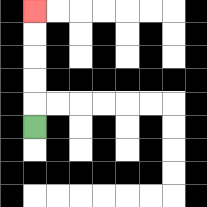{'start': '[1, 5]', 'end': '[1, 0]', 'path_directions': 'U,U,U,U,U', 'path_coordinates': '[[1, 5], [1, 4], [1, 3], [1, 2], [1, 1], [1, 0]]'}